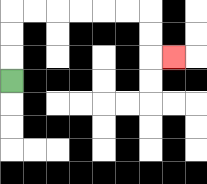{'start': '[0, 3]', 'end': '[7, 2]', 'path_directions': 'U,U,U,R,R,R,R,R,R,D,D,R', 'path_coordinates': '[[0, 3], [0, 2], [0, 1], [0, 0], [1, 0], [2, 0], [3, 0], [4, 0], [5, 0], [6, 0], [6, 1], [6, 2], [7, 2]]'}